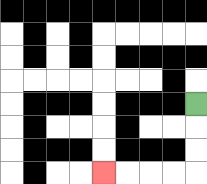{'start': '[8, 4]', 'end': '[4, 7]', 'path_directions': 'D,D,D,L,L,L,L', 'path_coordinates': '[[8, 4], [8, 5], [8, 6], [8, 7], [7, 7], [6, 7], [5, 7], [4, 7]]'}